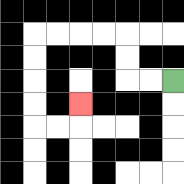{'start': '[7, 3]', 'end': '[3, 4]', 'path_directions': 'L,L,U,U,L,L,L,L,D,D,D,D,R,R,U', 'path_coordinates': '[[7, 3], [6, 3], [5, 3], [5, 2], [5, 1], [4, 1], [3, 1], [2, 1], [1, 1], [1, 2], [1, 3], [1, 4], [1, 5], [2, 5], [3, 5], [3, 4]]'}